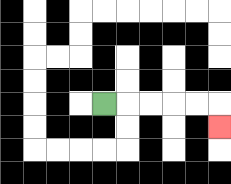{'start': '[4, 4]', 'end': '[9, 5]', 'path_directions': 'R,R,R,R,R,D', 'path_coordinates': '[[4, 4], [5, 4], [6, 4], [7, 4], [8, 4], [9, 4], [9, 5]]'}